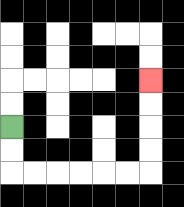{'start': '[0, 5]', 'end': '[6, 3]', 'path_directions': 'D,D,R,R,R,R,R,R,U,U,U,U', 'path_coordinates': '[[0, 5], [0, 6], [0, 7], [1, 7], [2, 7], [3, 7], [4, 7], [5, 7], [6, 7], [6, 6], [6, 5], [6, 4], [6, 3]]'}